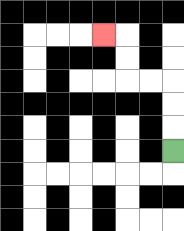{'start': '[7, 6]', 'end': '[4, 1]', 'path_directions': 'U,U,U,L,L,U,U,L', 'path_coordinates': '[[7, 6], [7, 5], [7, 4], [7, 3], [6, 3], [5, 3], [5, 2], [5, 1], [4, 1]]'}